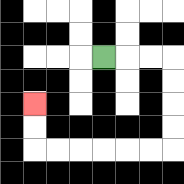{'start': '[4, 2]', 'end': '[1, 4]', 'path_directions': 'R,R,R,D,D,D,D,L,L,L,L,L,L,U,U', 'path_coordinates': '[[4, 2], [5, 2], [6, 2], [7, 2], [7, 3], [7, 4], [7, 5], [7, 6], [6, 6], [5, 6], [4, 6], [3, 6], [2, 6], [1, 6], [1, 5], [1, 4]]'}